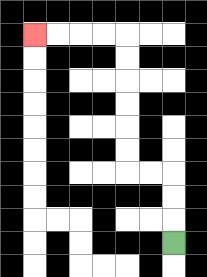{'start': '[7, 10]', 'end': '[1, 1]', 'path_directions': 'U,U,U,L,L,U,U,U,U,U,U,L,L,L,L', 'path_coordinates': '[[7, 10], [7, 9], [7, 8], [7, 7], [6, 7], [5, 7], [5, 6], [5, 5], [5, 4], [5, 3], [5, 2], [5, 1], [4, 1], [3, 1], [2, 1], [1, 1]]'}